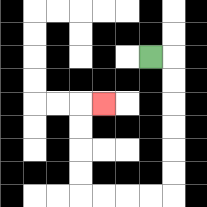{'start': '[6, 2]', 'end': '[4, 4]', 'path_directions': 'R,D,D,D,D,D,D,L,L,L,L,U,U,U,U,R', 'path_coordinates': '[[6, 2], [7, 2], [7, 3], [7, 4], [7, 5], [7, 6], [7, 7], [7, 8], [6, 8], [5, 8], [4, 8], [3, 8], [3, 7], [3, 6], [3, 5], [3, 4], [4, 4]]'}